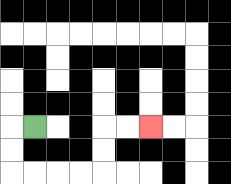{'start': '[1, 5]', 'end': '[6, 5]', 'path_directions': 'L,D,D,R,R,R,R,U,U,R,R', 'path_coordinates': '[[1, 5], [0, 5], [0, 6], [0, 7], [1, 7], [2, 7], [3, 7], [4, 7], [4, 6], [4, 5], [5, 5], [6, 5]]'}